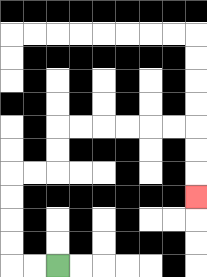{'start': '[2, 11]', 'end': '[8, 8]', 'path_directions': 'L,L,U,U,U,U,R,R,U,U,R,R,R,R,R,R,D,D,D', 'path_coordinates': '[[2, 11], [1, 11], [0, 11], [0, 10], [0, 9], [0, 8], [0, 7], [1, 7], [2, 7], [2, 6], [2, 5], [3, 5], [4, 5], [5, 5], [6, 5], [7, 5], [8, 5], [8, 6], [8, 7], [8, 8]]'}